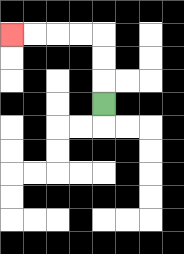{'start': '[4, 4]', 'end': '[0, 1]', 'path_directions': 'U,U,U,L,L,L,L', 'path_coordinates': '[[4, 4], [4, 3], [4, 2], [4, 1], [3, 1], [2, 1], [1, 1], [0, 1]]'}